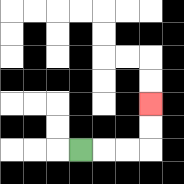{'start': '[3, 6]', 'end': '[6, 4]', 'path_directions': 'R,R,R,U,U', 'path_coordinates': '[[3, 6], [4, 6], [5, 6], [6, 6], [6, 5], [6, 4]]'}